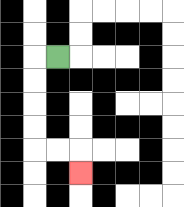{'start': '[2, 2]', 'end': '[3, 7]', 'path_directions': 'L,D,D,D,D,R,R,D', 'path_coordinates': '[[2, 2], [1, 2], [1, 3], [1, 4], [1, 5], [1, 6], [2, 6], [3, 6], [3, 7]]'}